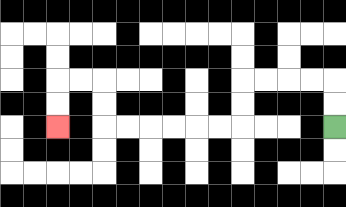{'start': '[14, 5]', 'end': '[2, 5]', 'path_directions': 'U,U,L,L,L,L,D,D,L,L,L,L,L,L,U,U,L,L,D,D', 'path_coordinates': '[[14, 5], [14, 4], [14, 3], [13, 3], [12, 3], [11, 3], [10, 3], [10, 4], [10, 5], [9, 5], [8, 5], [7, 5], [6, 5], [5, 5], [4, 5], [4, 4], [4, 3], [3, 3], [2, 3], [2, 4], [2, 5]]'}